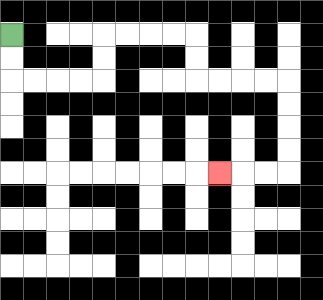{'start': '[0, 1]', 'end': '[9, 7]', 'path_directions': 'D,D,R,R,R,R,U,U,R,R,R,R,D,D,R,R,R,R,D,D,D,D,L,L,L', 'path_coordinates': '[[0, 1], [0, 2], [0, 3], [1, 3], [2, 3], [3, 3], [4, 3], [4, 2], [4, 1], [5, 1], [6, 1], [7, 1], [8, 1], [8, 2], [8, 3], [9, 3], [10, 3], [11, 3], [12, 3], [12, 4], [12, 5], [12, 6], [12, 7], [11, 7], [10, 7], [9, 7]]'}